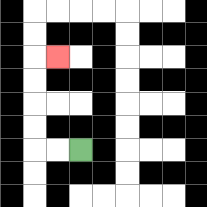{'start': '[3, 6]', 'end': '[2, 2]', 'path_directions': 'L,L,U,U,U,U,R', 'path_coordinates': '[[3, 6], [2, 6], [1, 6], [1, 5], [1, 4], [1, 3], [1, 2], [2, 2]]'}